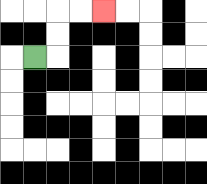{'start': '[1, 2]', 'end': '[4, 0]', 'path_directions': 'R,U,U,R,R', 'path_coordinates': '[[1, 2], [2, 2], [2, 1], [2, 0], [3, 0], [4, 0]]'}